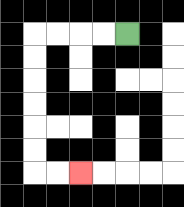{'start': '[5, 1]', 'end': '[3, 7]', 'path_directions': 'L,L,L,L,D,D,D,D,D,D,R,R', 'path_coordinates': '[[5, 1], [4, 1], [3, 1], [2, 1], [1, 1], [1, 2], [1, 3], [1, 4], [1, 5], [1, 6], [1, 7], [2, 7], [3, 7]]'}